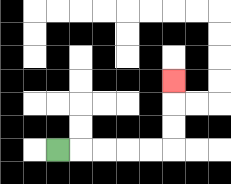{'start': '[2, 6]', 'end': '[7, 3]', 'path_directions': 'R,R,R,R,R,U,U,U', 'path_coordinates': '[[2, 6], [3, 6], [4, 6], [5, 6], [6, 6], [7, 6], [7, 5], [7, 4], [7, 3]]'}